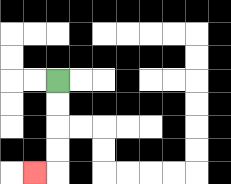{'start': '[2, 3]', 'end': '[1, 7]', 'path_directions': 'D,D,D,D,L', 'path_coordinates': '[[2, 3], [2, 4], [2, 5], [2, 6], [2, 7], [1, 7]]'}